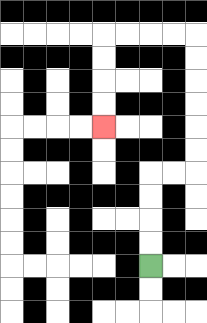{'start': '[6, 11]', 'end': '[4, 5]', 'path_directions': 'U,U,U,U,R,R,U,U,U,U,U,U,L,L,L,L,D,D,D,D', 'path_coordinates': '[[6, 11], [6, 10], [6, 9], [6, 8], [6, 7], [7, 7], [8, 7], [8, 6], [8, 5], [8, 4], [8, 3], [8, 2], [8, 1], [7, 1], [6, 1], [5, 1], [4, 1], [4, 2], [4, 3], [4, 4], [4, 5]]'}